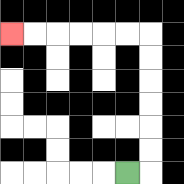{'start': '[5, 7]', 'end': '[0, 1]', 'path_directions': 'R,U,U,U,U,U,U,L,L,L,L,L,L', 'path_coordinates': '[[5, 7], [6, 7], [6, 6], [6, 5], [6, 4], [6, 3], [6, 2], [6, 1], [5, 1], [4, 1], [3, 1], [2, 1], [1, 1], [0, 1]]'}